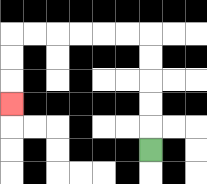{'start': '[6, 6]', 'end': '[0, 4]', 'path_directions': 'U,U,U,U,U,L,L,L,L,L,L,D,D,D', 'path_coordinates': '[[6, 6], [6, 5], [6, 4], [6, 3], [6, 2], [6, 1], [5, 1], [4, 1], [3, 1], [2, 1], [1, 1], [0, 1], [0, 2], [0, 3], [0, 4]]'}